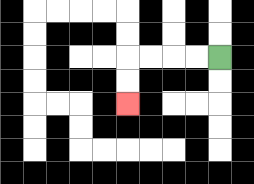{'start': '[9, 2]', 'end': '[5, 4]', 'path_directions': 'L,L,L,L,D,D', 'path_coordinates': '[[9, 2], [8, 2], [7, 2], [6, 2], [5, 2], [5, 3], [5, 4]]'}